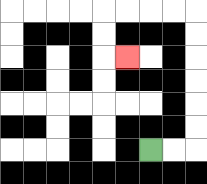{'start': '[6, 6]', 'end': '[5, 2]', 'path_directions': 'R,R,U,U,U,U,U,U,L,L,L,L,D,D,R', 'path_coordinates': '[[6, 6], [7, 6], [8, 6], [8, 5], [8, 4], [8, 3], [8, 2], [8, 1], [8, 0], [7, 0], [6, 0], [5, 0], [4, 0], [4, 1], [4, 2], [5, 2]]'}